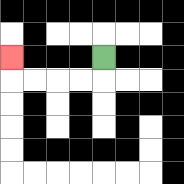{'start': '[4, 2]', 'end': '[0, 2]', 'path_directions': 'D,L,L,L,L,U', 'path_coordinates': '[[4, 2], [4, 3], [3, 3], [2, 3], [1, 3], [0, 3], [0, 2]]'}